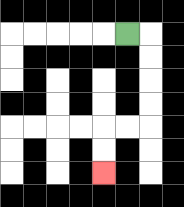{'start': '[5, 1]', 'end': '[4, 7]', 'path_directions': 'R,D,D,D,D,L,L,D,D', 'path_coordinates': '[[5, 1], [6, 1], [6, 2], [6, 3], [6, 4], [6, 5], [5, 5], [4, 5], [4, 6], [4, 7]]'}